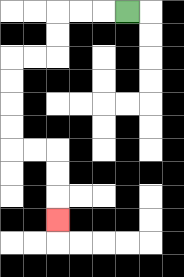{'start': '[5, 0]', 'end': '[2, 9]', 'path_directions': 'L,L,L,D,D,L,L,D,D,D,D,R,R,D,D,D', 'path_coordinates': '[[5, 0], [4, 0], [3, 0], [2, 0], [2, 1], [2, 2], [1, 2], [0, 2], [0, 3], [0, 4], [0, 5], [0, 6], [1, 6], [2, 6], [2, 7], [2, 8], [2, 9]]'}